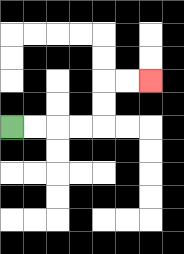{'start': '[0, 5]', 'end': '[6, 3]', 'path_directions': 'R,R,R,R,U,U,R,R', 'path_coordinates': '[[0, 5], [1, 5], [2, 5], [3, 5], [4, 5], [4, 4], [4, 3], [5, 3], [6, 3]]'}